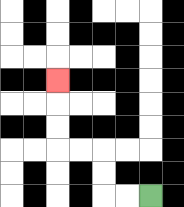{'start': '[6, 8]', 'end': '[2, 3]', 'path_directions': 'L,L,U,U,L,L,U,U,U', 'path_coordinates': '[[6, 8], [5, 8], [4, 8], [4, 7], [4, 6], [3, 6], [2, 6], [2, 5], [2, 4], [2, 3]]'}